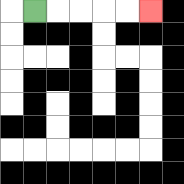{'start': '[1, 0]', 'end': '[6, 0]', 'path_directions': 'R,R,R,R,R', 'path_coordinates': '[[1, 0], [2, 0], [3, 0], [4, 0], [5, 0], [6, 0]]'}